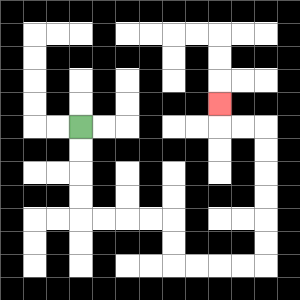{'start': '[3, 5]', 'end': '[9, 4]', 'path_directions': 'D,D,D,D,R,R,R,R,D,D,R,R,R,R,U,U,U,U,U,U,L,L,U', 'path_coordinates': '[[3, 5], [3, 6], [3, 7], [3, 8], [3, 9], [4, 9], [5, 9], [6, 9], [7, 9], [7, 10], [7, 11], [8, 11], [9, 11], [10, 11], [11, 11], [11, 10], [11, 9], [11, 8], [11, 7], [11, 6], [11, 5], [10, 5], [9, 5], [9, 4]]'}